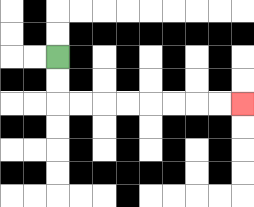{'start': '[2, 2]', 'end': '[10, 4]', 'path_directions': 'D,D,R,R,R,R,R,R,R,R', 'path_coordinates': '[[2, 2], [2, 3], [2, 4], [3, 4], [4, 4], [5, 4], [6, 4], [7, 4], [8, 4], [9, 4], [10, 4]]'}